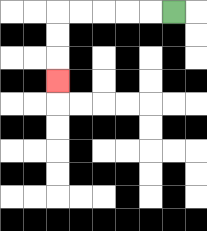{'start': '[7, 0]', 'end': '[2, 3]', 'path_directions': 'L,L,L,L,L,D,D,D', 'path_coordinates': '[[7, 0], [6, 0], [5, 0], [4, 0], [3, 0], [2, 0], [2, 1], [2, 2], [2, 3]]'}